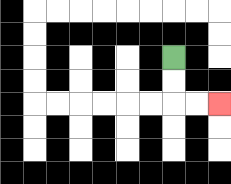{'start': '[7, 2]', 'end': '[9, 4]', 'path_directions': 'D,D,R,R', 'path_coordinates': '[[7, 2], [7, 3], [7, 4], [8, 4], [9, 4]]'}